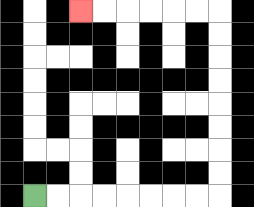{'start': '[1, 8]', 'end': '[3, 0]', 'path_directions': 'R,R,R,R,R,R,R,R,U,U,U,U,U,U,U,U,L,L,L,L,L,L', 'path_coordinates': '[[1, 8], [2, 8], [3, 8], [4, 8], [5, 8], [6, 8], [7, 8], [8, 8], [9, 8], [9, 7], [9, 6], [9, 5], [9, 4], [9, 3], [9, 2], [9, 1], [9, 0], [8, 0], [7, 0], [6, 0], [5, 0], [4, 0], [3, 0]]'}